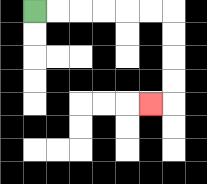{'start': '[1, 0]', 'end': '[6, 4]', 'path_directions': 'R,R,R,R,R,R,D,D,D,D,L', 'path_coordinates': '[[1, 0], [2, 0], [3, 0], [4, 0], [5, 0], [6, 0], [7, 0], [7, 1], [7, 2], [7, 3], [7, 4], [6, 4]]'}